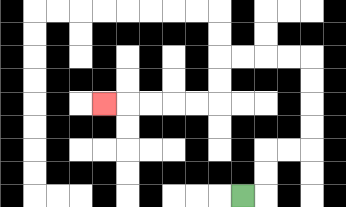{'start': '[10, 8]', 'end': '[4, 4]', 'path_directions': 'R,U,U,R,R,U,U,U,U,L,L,L,L,D,D,L,L,L,L,L', 'path_coordinates': '[[10, 8], [11, 8], [11, 7], [11, 6], [12, 6], [13, 6], [13, 5], [13, 4], [13, 3], [13, 2], [12, 2], [11, 2], [10, 2], [9, 2], [9, 3], [9, 4], [8, 4], [7, 4], [6, 4], [5, 4], [4, 4]]'}